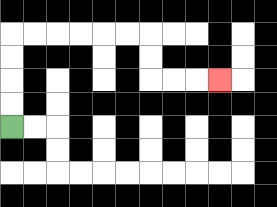{'start': '[0, 5]', 'end': '[9, 3]', 'path_directions': 'U,U,U,U,R,R,R,R,R,R,D,D,R,R,R', 'path_coordinates': '[[0, 5], [0, 4], [0, 3], [0, 2], [0, 1], [1, 1], [2, 1], [3, 1], [4, 1], [5, 1], [6, 1], [6, 2], [6, 3], [7, 3], [8, 3], [9, 3]]'}